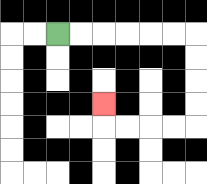{'start': '[2, 1]', 'end': '[4, 4]', 'path_directions': 'R,R,R,R,R,R,D,D,D,D,L,L,L,L,U', 'path_coordinates': '[[2, 1], [3, 1], [4, 1], [5, 1], [6, 1], [7, 1], [8, 1], [8, 2], [8, 3], [8, 4], [8, 5], [7, 5], [6, 5], [5, 5], [4, 5], [4, 4]]'}